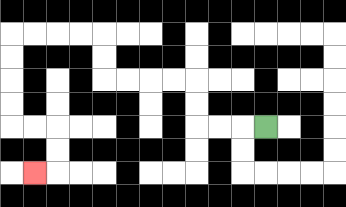{'start': '[11, 5]', 'end': '[1, 7]', 'path_directions': 'L,L,L,U,U,L,L,L,L,U,U,L,L,L,L,D,D,D,D,R,R,D,D,L', 'path_coordinates': '[[11, 5], [10, 5], [9, 5], [8, 5], [8, 4], [8, 3], [7, 3], [6, 3], [5, 3], [4, 3], [4, 2], [4, 1], [3, 1], [2, 1], [1, 1], [0, 1], [0, 2], [0, 3], [0, 4], [0, 5], [1, 5], [2, 5], [2, 6], [2, 7], [1, 7]]'}